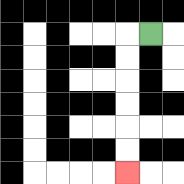{'start': '[6, 1]', 'end': '[5, 7]', 'path_directions': 'L,D,D,D,D,D,D', 'path_coordinates': '[[6, 1], [5, 1], [5, 2], [5, 3], [5, 4], [5, 5], [5, 6], [5, 7]]'}